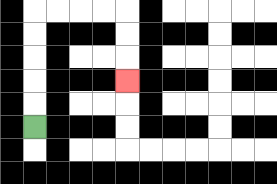{'start': '[1, 5]', 'end': '[5, 3]', 'path_directions': 'U,U,U,U,U,R,R,R,R,D,D,D', 'path_coordinates': '[[1, 5], [1, 4], [1, 3], [1, 2], [1, 1], [1, 0], [2, 0], [3, 0], [4, 0], [5, 0], [5, 1], [5, 2], [5, 3]]'}